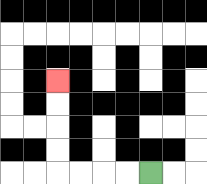{'start': '[6, 7]', 'end': '[2, 3]', 'path_directions': 'L,L,L,L,U,U,U,U', 'path_coordinates': '[[6, 7], [5, 7], [4, 7], [3, 7], [2, 7], [2, 6], [2, 5], [2, 4], [2, 3]]'}